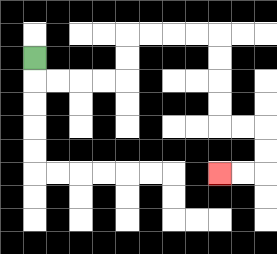{'start': '[1, 2]', 'end': '[9, 7]', 'path_directions': 'D,R,R,R,R,U,U,R,R,R,R,D,D,D,D,R,R,D,D,L,L', 'path_coordinates': '[[1, 2], [1, 3], [2, 3], [3, 3], [4, 3], [5, 3], [5, 2], [5, 1], [6, 1], [7, 1], [8, 1], [9, 1], [9, 2], [9, 3], [9, 4], [9, 5], [10, 5], [11, 5], [11, 6], [11, 7], [10, 7], [9, 7]]'}